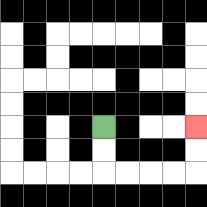{'start': '[4, 5]', 'end': '[8, 5]', 'path_directions': 'D,D,R,R,R,R,U,U', 'path_coordinates': '[[4, 5], [4, 6], [4, 7], [5, 7], [6, 7], [7, 7], [8, 7], [8, 6], [8, 5]]'}